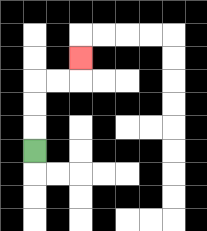{'start': '[1, 6]', 'end': '[3, 2]', 'path_directions': 'U,U,U,R,R,U', 'path_coordinates': '[[1, 6], [1, 5], [1, 4], [1, 3], [2, 3], [3, 3], [3, 2]]'}